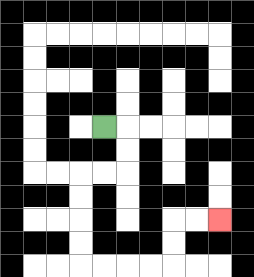{'start': '[4, 5]', 'end': '[9, 9]', 'path_directions': 'R,D,D,L,L,D,D,D,D,R,R,R,R,U,U,R,R', 'path_coordinates': '[[4, 5], [5, 5], [5, 6], [5, 7], [4, 7], [3, 7], [3, 8], [3, 9], [3, 10], [3, 11], [4, 11], [5, 11], [6, 11], [7, 11], [7, 10], [7, 9], [8, 9], [9, 9]]'}